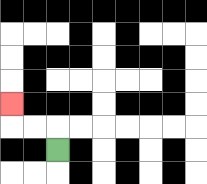{'start': '[2, 6]', 'end': '[0, 4]', 'path_directions': 'U,L,L,U', 'path_coordinates': '[[2, 6], [2, 5], [1, 5], [0, 5], [0, 4]]'}